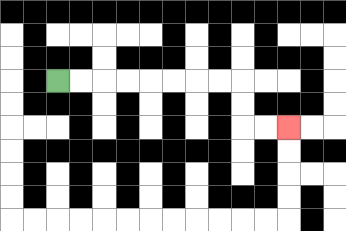{'start': '[2, 3]', 'end': '[12, 5]', 'path_directions': 'R,R,R,R,R,R,R,R,D,D,R,R', 'path_coordinates': '[[2, 3], [3, 3], [4, 3], [5, 3], [6, 3], [7, 3], [8, 3], [9, 3], [10, 3], [10, 4], [10, 5], [11, 5], [12, 5]]'}